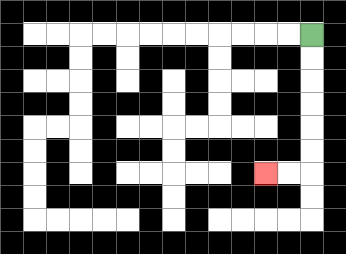{'start': '[13, 1]', 'end': '[11, 7]', 'path_directions': 'D,D,D,D,D,D,L,L', 'path_coordinates': '[[13, 1], [13, 2], [13, 3], [13, 4], [13, 5], [13, 6], [13, 7], [12, 7], [11, 7]]'}